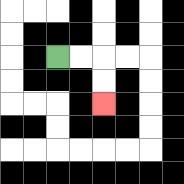{'start': '[2, 2]', 'end': '[4, 4]', 'path_directions': 'R,R,D,D', 'path_coordinates': '[[2, 2], [3, 2], [4, 2], [4, 3], [4, 4]]'}